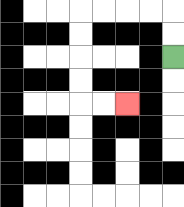{'start': '[7, 2]', 'end': '[5, 4]', 'path_directions': 'U,U,L,L,L,L,D,D,D,D,R,R', 'path_coordinates': '[[7, 2], [7, 1], [7, 0], [6, 0], [5, 0], [4, 0], [3, 0], [3, 1], [3, 2], [3, 3], [3, 4], [4, 4], [5, 4]]'}